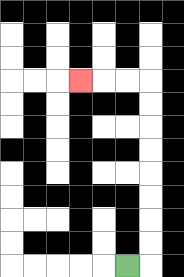{'start': '[5, 11]', 'end': '[3, 3]', 'path_directions': 'R,U,U,U,U,U,U,U,U,L,L,L', 'path_coordinates': '[[5, 11], [6, 11], [6, 10], [6, 9], [6, 8], [6, 7], [6, 6], [6, 5], [6, 4], [6, 3], [5, 3], [4, 3], [3, 3]]'}